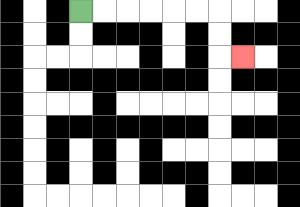{'start': '[3, 0]', 'end': '[10, 2]', 'path_directions': 'R,R,R,R,R,R,D,D,R', 'path_coordinates': '[[3, 0], [4, 0], [5, 0], [6, 0], [7, 0], [8, 0], [9, 0], [9, 1], [9, 2], [10, 2]]'}